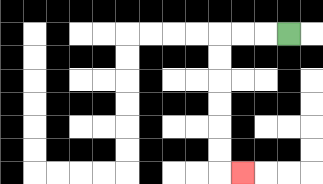{'start': '[12, 1]', 'end': '[10, 7]', 'path_directions': 'L,L,L,D,D,D,D,D,D,R', 'path_coordinates': '[[12, 1], [11, 1], [10, 1], [9, 1], [9, 2], [9, 3], [9, 4], [9, 5], [9, 6], [9, 7], [10, 7]]'}